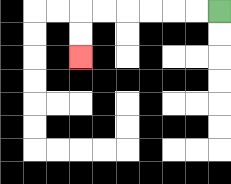{'start': '[9, 0]', 'end': '[3, 2]', 'path_directions': 'L,L,L,L,L,L,D,D', 'path_coordinates': '[[9, 0], [8, 0], [7, 0], [6, 0], [5, 0], [4, 0], [3, 0], [3, 1], [3, 2]]'}